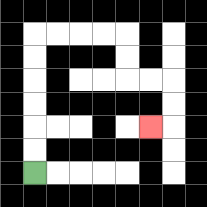{'start': '[1, 7]', 'end': '[6, 5]', 'path_directions': 'U,U,U,U,U,U,R,R,R,R,D,D,R,R,D,D,L', 'path_coordinates': '[[1, 7], [1, 6], [1, 5], [1, 4], [1, 3], [1, 2], [1, 1], [2, 1], [3, 1], [4, 1], [5, 1], [5, 2], [5, 3], [6, 3], [7, 3], [7, 4], [7, 5], [6, 5]]'}